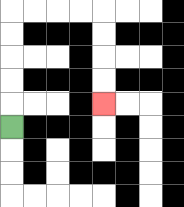{'start': '[0, 5]', 'end': '[4, 4]', 'path_directions': 'U,U,U,U,U,R,R,R,R,D,D,D,D', 'path_coordinates': '[[0, 5], [0, 4], [0, 3], [0, 2], [0, 1], [0, 0], [1, 0], [2, 0], [3, 0], [4, 0], [4, 1], [4, 2], [4, 3], [4, 4]]'}